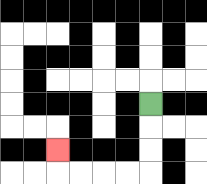{'start': '[6, 4]', 'end': '[2, 6]', 'path_directions': 'D,D,D,L,L,L,L,U', 'path_coordinates': '[[6, 4], [6, 5], [6, 6], [6, 7], [5, 7], [4, 7], [3, 7], [2, 7], [2, 6]]'}